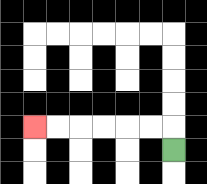{'start': '[7, 6]', 'end': '[1, 5]', 'path_directions': 'U,L,L,L,L,L,L', 'path_coordinates': '[[7, 6], [7, 5], [6, 5], [5, 5], [4, 5], [3, 5], [2, 5], [1, 5]]'}